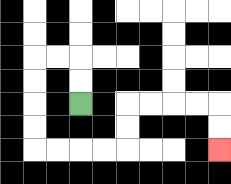{'start': '[3, 4]', 'end': '[9, 6]', 'path_directions': 'U,U,L,L,D,D,D,D,R,R,R,R,U,U,R,R,R,R,D,D', 'path_coordinates': '[[3, 4], [3, 3], [3, 2], [2, 2], [1, 2], [1, 3], [1, 4], [1, 5], [1, 6], [2, 6], [3, 6], [4, 6], [5, 6], [5, 5], [5, 4], [6, 4], [7, 4], [8, 4], [9, 4], [9, 5], [9, 6]]'}